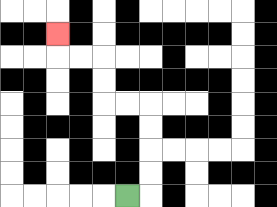{'start': '[5, 8]', 'end': '[2, 1]', 'path_directions': 'R,U,U,U,U,L,L,U,U,L,L,U', 'path_coordinates': '[[5, 8], [6, 8], [6, 7], [6, 6], [6, 5], [6, 4], [5, 4], [4, 4], [4, 3], [4, 2], [3, 2], [2, 2], [2, 1]]'}